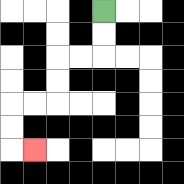{'start': '[4, 0]', 'end': '[1, 6]', 'path_directions': 'D,D,L,L,D,D,L,L,D,D,R', 'path_coordinates': '[[4, 0], [4, 1], [4, 2], [3, 2], [2, 2], [2, 3], [2, 4], [1, 4], [0, 4], [0, 5], [0, 6], [1, 6]]'}